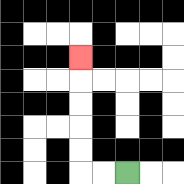{'start': '[5, 7]', 'end': '[3, 2]', 'path_directions': 'L,L,U,U,U,U,U', 'path_coordinates': '[[5, 7], [4, 7], [3, 7], [3, 6], [3, 5], [3, 4], [3, 3], [3, 2]]'}